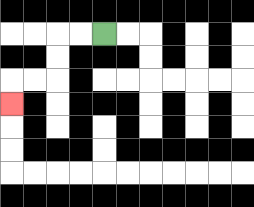{'start': '[4, 1]', 'end': '[0, 4]', 'path_directions': 'L,L,D,D,L,L,D', 'path_coordinates': '[[4, 1], [3, 1], [2, 1], [2, 2], [2, 3], [1, 3], [0, 3], [0, 4]]'}